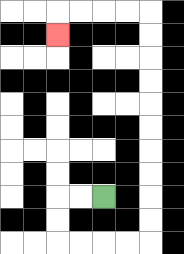{'start': '[4, 8]', 'end': '[2, 1]', 'path_directions': 'L,L,D,D,R,R,R,R,U,U,U,U,U,U,U,U,U,U,L,L,L,L,D', 'path_coordinates': '[[4, 8], [3, 8], [2, 8], [2, 9], [2, 10], [3, 10], [4, 10], [5, 10], [6, 10], [6, 9], [6, 8], [6, 7], [6, 6], [6, 5], [6, 4], [6, 3], [6, 2], [6, 1], [6, 0], [5, 0], [4, 0], [3, 0], [2, 0], [2, 1]]'}